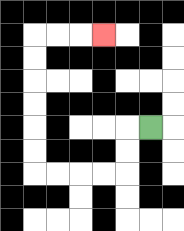{'start': '[6, 5]', 'end': '[4, 1]', 'path_directions': 'L,D,D,L,L,L,L,U,U,U,U,U,U,R,R,R', 'path_coordinates': '[[6, 5], [5, 5], [5, 6], [5, 7], [4, 7], [3, 7], [2, 7], [1, 7], [1, 6], [1, 5], [1, 4], [1, 3], [1, 2], [1, 1], [2, 1], [3, 1], [4, 1]]'}